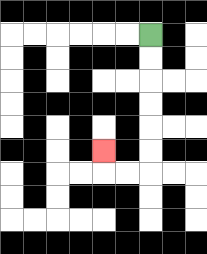{'start': '[6, 1]', 'end': '[4, 6]', 'path_directions': 'D,D,D,D,D,D,L,L,U', 'path_coordinates': '[[6, 1], [6, 2], [6, 3], [6, 4], [6, 5], [6, 6], [6, 7], [5, 7], [4, 7], [4, 6]]'}